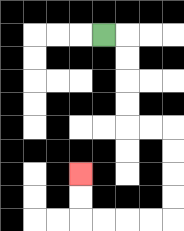{'start': '[4, 1]', 'end': '[3, 7]', 'path_directions': 'R,D,D,D,D,R,R,D,D,D,D,L,L,L,L,U,U', 'path_coordinates': '[[4, 1], [5, 1], [5, 2], [5, 3], [5, 4], [5, 5], [6, 5], [7, 5], [7, 6], [7, 7], [7, 8], [7, 9], [6, 9], [5, 9], [4, 9], [3, 9], [3, 8], [3, 7]]'}